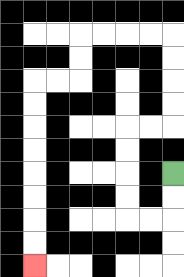{'start': '[7, 7]', 'end': '[1, 11]', 'path_directions': 'D,D,L,L,U,U,U,U,R,R,U,U,U,U,L,L,L,L,D,D,L,L,D,D,D,D,D,D,D,D', 'path_coordinates': '[[7, 7], [7, 8], [7, 9], [6, 9], [5, 9], [5, 8], [5, 7], [5, 6], [5, 5], [6, 5], [7, 5], [7, 4], [7, 3], [7, 2], [7, 1], [6, 1], [5, 1], [4, 1], [3, 1], [3, 2], [3, 3], [2, 3], [1, 3], [1, 4], [1, 5], [1, 6], [1, 7], [1, 8], [1, 9], [1, 10], [1, 11]]'}